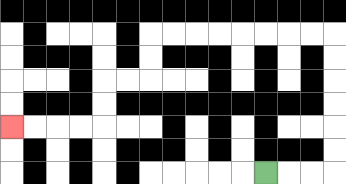{'start': '[11, 7]', 'end': '[0, 5]', 'path_directions': 'R,R,R,U,U,U,U,U,U,L,L,L,L,L,L,L,L,D,D,L,L,D,D,L,L,L,L', 'path_coordinates': '[[11, 7], [12, 7], [13, 7], [14, 7], [14, 6], [14, 5], [14, 4], [14, 3], [14, 2], [14, 1], [13, 1], [12, 1], [11, 1], [10, 1], [9, 1], [8, 1], [7, 1], [6, 1], [6, 2], [6, 3], [5, 3], [4, 3], [4, 4], [4, 5], [3, 5], [2, 5], [1, 5], [0, 5]]'}